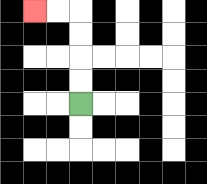{'start': '[3, 4]', 'end': '[1, 0]', 'path_directions': 'U,U,U,U,L,L', 'path_coordinates': '[[3, 4], [3, 3], [3, 2], [3, 1], [3, 0], [2, 0], [1, 0]]'}